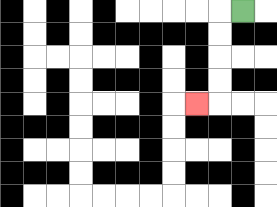{'start': '[10, 0]', 'end': '[8, 4]', 'path_directions': 'L,D,D,D,D,L', 'path_coordinates': '[[10, 0], [9, 0], [9, 1], [9, 2], [9, 3], [9, 4], [8, 4]]'}